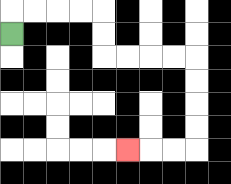{'start': '[0, 1]', 'end': '[5, 6]', 'path_directions': 'U,R,R,R,R,D,D,R,R,R,R,D,D,D,D,L,L,L', 'path_coordinates': '[[0, 1], [0, 0], [1, 0], [2, 0], [3, 0], [4, 0], [4, 1], [4, 2], [5, 2], [6, 2], [7, 2], [8, 2], [8, 3], [8, 4], [8, 5], [8, 6], [7, 6], [6, 6], [5, 6]]'}